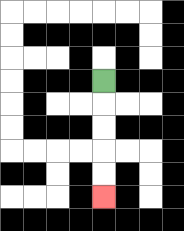{'start': '[4, 3]', 'end': '[4, 8]', 'path_directions': 'D,D,D,D,D', 'path_coordinates': '[[4, 3], [4, 4], [4, 5], [4, 6], [4, 7], [4, 8]]'}